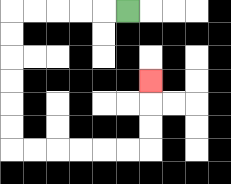{'start': '[5, 0]', 'end': '[6, 3]', 'path_directions': 'L,L,L,L,L,D,D,D,D,D,D,R,R,R,R,R,R,U,U,U', 'path_coordinates': '[[5, 0], [4, 0], [3, 0], [2, 0], [1, 0], [0, 0], [0, 1], [0, 2], [0, 3], [0, 4], [0, 5], [0, 6], [1, 6], [2, 6], [3, 6], [4, 6], [5, 6], [6, 6], [6, 5], [6, 4], [6, 3]]'}